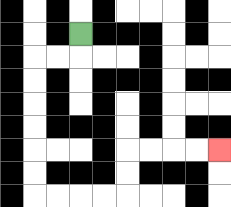{'start': '[3, 1]', 'end': '[9, 6]', 'path_directions': 'D,L,L,D,D,D,D,D,D,R,R,R,R,U,U,R,R,R,R', 'path_coordinates': '[[3, 1], [3, 2], [2, 2], [1, 2], [1, 3], [1, 4], [1, 5], [1, 6], [1, 7], [1, 8], [2, 8], [3, 8], [4, 8], [5, 8], [5, 7], [5, 6], [6, 6], [7, 6], [8, 6], [9, 6]]'}